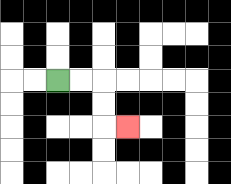{'start': '[2, 3]', 'end': '[5, 5]', 'path_directions': 'R,R,D,D,R', 'path_coordinates': '[[2, 3], [3, 3], [4, 3], [4, 4], [4, 5], [5, 5]]'}